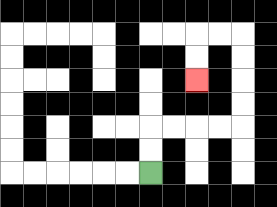{'start': '[6, 7]', 'end': '[8, 3]', 'path_directions': 'U,U,R,R,R,R,U,U,U,U,L,L,D,D', 'path_coordinates': '[[6, 7], [6, 6], [6, 5], [7, 5], [8, 5], [9, 5], [10, 5], [10, 4], [10, 3], [10, 2], [10, 1], [9, 1], [8, 1], [8, 2], [8, 3]]'}